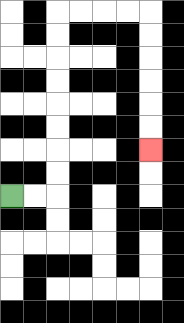{'start': '[0, 8]', 'end': '[6, 6]', 'path_directions': 'R,R,U,U,U,U,U,U,U,U,R,R,R,R,D,D,D,D,D,D', 'path_coordinates': '[[0, 8], [1, 8], [2, 8], [2, 7], [2, 6], [2, 5], [2, 4], [2, 3], [2, 2], [2, 1], [2, 0], [3, 0], [4, 0], [5, 0], [6, 0], [6, 1], [6, 2], [6, 3], [6, 4], [6, 5], [6, 6]]'}